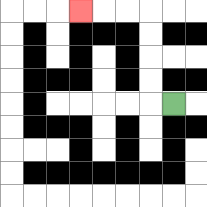{'start': '[7, 4]', 'end': '[3, 0]', 'path_directions': 'L,U,U,U,U,L,L,L', 'path_coordinates': '[[7, 4], [6, 4], [6, 3], [6, 2], [6, 1], [6, 0], [5, 0], [4, 0], [3, 0]]'}